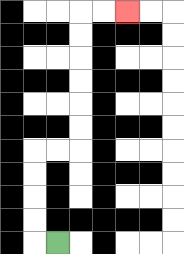{'start': '[2, 10]', 'end': '[5, 0]', 'path_directions': 'L,U,U,U,U,R,R,U,U,U,U,U,U,R,R', 'path_coordinates': '[[2, 10], [1, 10], [1, 9], [1, 8], [1, 7], [1, 6], [2, 6], [3, 6], [3, 5], [3, 4], [3, 3], [3, 2], [3, 1], [3, 0], [4, 0], [5, 0]]'}